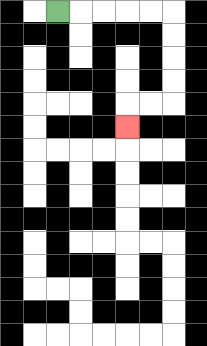{'start': '[2, 0]', 'end': '[5, 5]', 'path_directions': 'R,R,R,R,R,D,D,D,D,L,L,D', 'path_coordinates': '[[2, 0], [3, 0], [4, 0], [5, 0], [6, 0], [7, 0], [7, 1], [7, 2], [7, 3], [7, 4], [6, 4], [5, 4], [5, 5]]'}